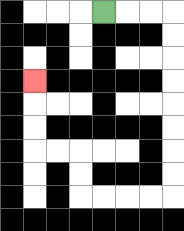{'start': '[4, 0]', 'end': '[1, 3]', 'path_directions': 'R,R,R,D,D,D,D,D,D,D,D,L,L,L,L,U,U,L,L,U,U,U', 'path_coordinates': '[[4, 0], [5, 0], [6, 0], [7, 0], [7, 1], [7, 2], [7, 3], [7, 4], [7, 5], [7, 6], [7, 7], [7, 8], [6, 8], [5, 8], [4, 8], [3, 8], [3, 7], [3, 6], [2, 6], [1, 6], [1, 5], [1, 4], [1, 3]]'}